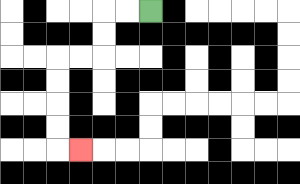{'start': '[6, 0]', 'end': '[3, 6]', 'path_directions': 'L,L,D,D,L,L,D,D,D,D,R', 'path_coordinates': '[[6, 0], [5, 0], [4, 0], [4, 1], [4, 2], [3, 2], [2, 2], [2, 3], [2, 4], [2, 5], [2, 6], [3, 6]]'}